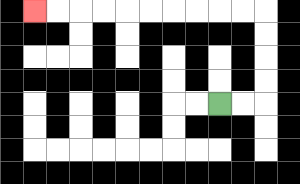{'start': '[9, 4]', 'end': '[1, 0]', 'path_directions': 'R,R,U,U,U,U,L,L,L,L,L,L,L,L,L,L', 'path_coordinates': '[[9, 4], [10, 4], [11, 4], [11, 3], [11, 2], [11, 1], [11, 0], [10, 0], [9, 0], [8, 0], [7, 0], [6, 0], [5, 0], [4, 0], [3, 0], [2, 0], [1, 0]]'}